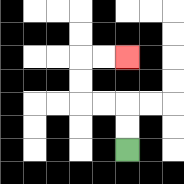{'start': '[5, 6]', 'end': '[5, 2]', 'path_directions': 'U,U,L,L,U,U,R,R', 'path_coordinates': '[[5, 6], [5, 5], [5, 4], [4, 4], [3, 4], [3, 3], [3, 2], [4, 2], [5, 2]]'}